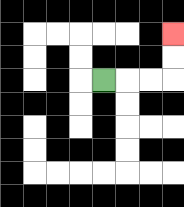{'start': '[4, 3]', 'end': '[7, 1]', 'path_directions': 'R,R,R,U,U', 'path_coordinates': '[[4, 3], [5, 3], [6, 3], [7, 3], [7, 2], [7, 1]]'}